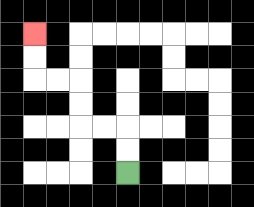{'start': '[5, 7]', 'end': '[1, 1]', 'path_directions': 'U,U,L,L,U,U,L,L,U,U', 'path_coordinates': '[[5, 7], [5, 6], [5, 5], [4, 5], [3, 5], [3, 4], [3, 3], [2, 3], [1, 3], [1, 2], [1, 1]]'}